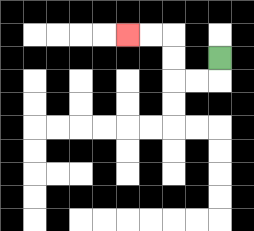{'start': '[9, 2]', 'end': '[5, 1]', 'path_directions': 'D,L,L,U,U,L,L', 'path_coordinates': '[[9, 2], [9, 3], [8, 3], [7, 3], [7, 2], [7, 1], [6, 1], [5, 1]]'}